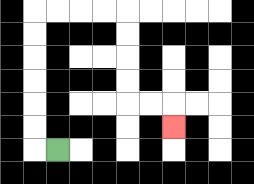{'start': '[2, 6]', 'end': '[7, 5]', 'path_directions': 'L,U,U,U,U,U,U,R,R,R,R,D,D,D,D,R,R,D', 'path_coordinates': '[[2, 6], [1, 6], [1, 5], [1, 4], [1, 3], [1, 2], [1, 1], [1, 0], [2, 0], [3, 0], [4, 0], [5, 0], [5, 1], [5, 2], [5, 3], [5, 4], [6, 4], [7, 4], [7, 5]]'}